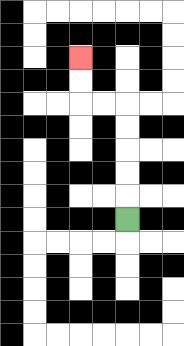{'start': '[5, 9]', 'end': '[3, 2]', 'path_directions': 'U,U,U,U,U,L,L,U,U', 'path_coordinates': '[[5, 9], [5, 8], [5, 7], [5, 6], [5, 5], [5, 4], [4, 4], [3, 4], [3, 3], [3, 2]]'}